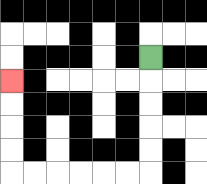{'start': '[6, 2]', 'end': '[0, 3]', 'path_directions': 'D,D,D,D,D,L,L,L,L,L,L,U,U,U,U', 'path_coordinates': '[[6, 2], [6, 3], [6, 4], [6, 5], [6, 6], [6, 7], [5, 7], [4, 7], [3, 7], [2, 7], [1, 7], [0, 7], [0, 6], [0, 5], [0, 4], [0, 3]]'}